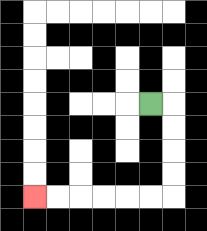{'start': '[6, 4]', 'end': '[1, 8]', 'path_directions': 'R,D,D,D,D,L,L,L,L,L,L', 'path_coordinates': '[[6, 4], [7, 4], [7, 5], [7, 6], [7, 7], [7, 8], [6, 8], [5, 8], [4, 8], [3, 8], [2, 8], [1, 8]]'}